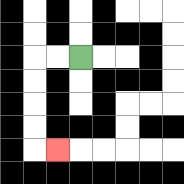{'start': '[3, 2]', 'end': '[2, 6]', 'path_directions': 'L,L,D,D,D,D,R', 'path_coordinates': '[[3, 2], [2, 2], [1, 2], [1, 3], [1, 4], [1, 5], [1, 6], [2, 6]]'}